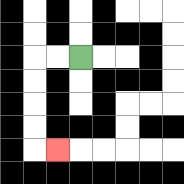{'start': '[3, 2]', 'end': '[2, 6]', 'path_directions': 'L,L,D,D,D,D,R', 'path_coordinates': '[[3, 2], [2, 2], [1, 2], [1, 3], [1, 4], [1, 5], [1, 6], [2, 6]]'}